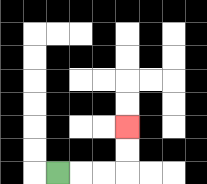{'start': '[2, 7]', 'end': '[5, 5]', 'path_directions': 'R,R,R,U,U', 'path_coordinates': '[[2, 7], [3, 7], [4, 7], [5, 7], [5, 6], [5, 5]]'}